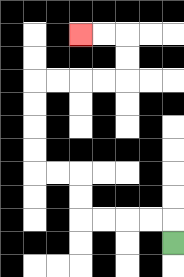{'start': '[7, 10]', 'end': '[3, 1]', 'path_directions': 'U,L,L,L,L,U,U,L,L,U,U,U,U,R,R,R,R,U,U,L,L', 'path_coordinates': '[[7, 10], [7, 9], [6, 9], [5, 9], [4, 9], [3, 9], [3, 8], [3, 7], [2, 7], [1, 7], [1, 6], [1, 5], [1, 4], [1, 3], [2, 3], [3, 3], [4, 3], [5, 3], [5, 2], [5, 1], [4, 1], [3, 1]]'}